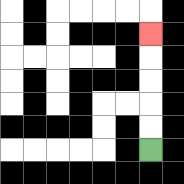{'start': '[6, 6]', 'end': '[6, 1]', 'path_directions': 'U,U,U,U,U', 'path_coordinates': '[[6, 6], [6, 5], [6, 4], [6, 3], [6, 2], [6, 1]]'}